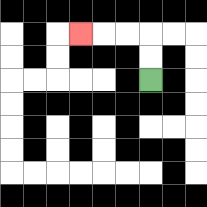{'start': '[6, 3]', 'end': '[3, 1]', 'path_directions': 'U,U,L,L,L', 'path_coordinates': '[[6, 3], [6, 2], [6, 1], [5, 1], [4, 1], [3, 1]]'}